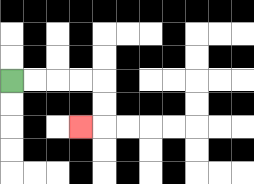{'start': '[0, 3]', 'end': '[3, 5]', 'path_directions': 'R,R,R,R,D,D,L', 'path_coordinates': '[[0, 3], [1, 3], [2, 3], [3, 3], [4, 3], [4, 4], [4, 5], [3, 5]]'}